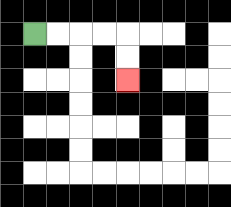{'start': '[1, 1]', 'end': '[5, 3]', 'path_directions': 'R,R,R,R,D,D', 'path_coordinates': '[[1, 1], [2, 1], [3, 1], [4, 1], [5, 1], [5, 2], [5, 3]]'}